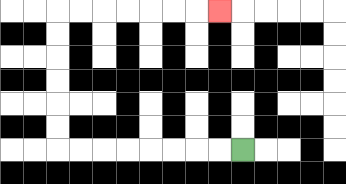{'start': '[10, 6]', 'end': '[9, 0]', 'path_directions': 'L,L,L,L,L,L,L,L,U,U,U,U,U,U,R,R,R,R,R,R,R', 'path_coordinates': '[[10, 6], [9, 6], [8, 6], [7, 6], [6, 6], [5, 6], [4, 6], [3, 6], [2, 6], [2, 5], [2, 4], [2, 3], [2, 2], [2, 1], [2, 0], [3, 0], [4, 0], [5, 0], [6, 0], [7, 0], [8, 0], [9, 0]]'}